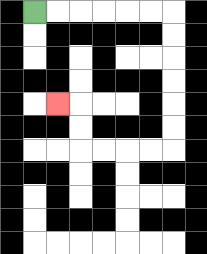{'start': '[1, 0]', 'end': '[2, 4]', 'path_directions': 'R,R,R,R,R,R,D,D,D,D,D,D,L,L,L,L,U,U,L', 'path_coordinates': '[[1, 0], [2, 0], [3, 0], [4, 0], [5, 0], [6, 0], [7, 0], [7, 1], [7, 2], [7, 3], [7, 4], [7, 5], [7, 6], [6, 6], [5, 6], [4, 6], [3, 6], [3, 5], [3, 4], [2, 4]]'}